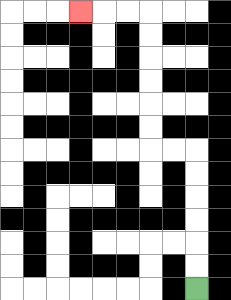{'start': '[8, 12]', 'end': '[3, 0]', 'path_directions': 'U,U,U,U,U,U,L,L,U,U,U,U,U,U,L,L,L', 'path_coordinates': '[[8, 12], [8, 11], [8, 10], [8, 9], [8, 8], [8, 7], [8, 6], [7, 6], [6, 6], [6, 5], [6, 4], [6, 3], [6, 2], [6, 1], [6, 0], [5, 0], [4, 0], [3, 0]]'}